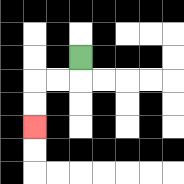{'start': '[3, 2]', 'end': '[1, 5]', 'path_directions': 'D,L,L,D,D', 'path_coordinates': '[[3, 2], [3, 3], [2, 3], [1, 3], [1, 4], [1, 5]]'}